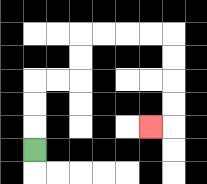{'start': '[1, 6]', 'end': '[6, 5]', 'path_directions': 'U,U,U,R,R,U,U,R,R,R,R,D,D,D,D,L', 'path_coordinates': '[[1, 6], [1, 5], [1, 4], [1, 3], [2, 3], [3, 3], [3, 2], [3, 1], [4, 1], [5, 1], [6, 1], [7, 1], [7, 2], [7, 3], [7, 4], [7, 5], [6, 5]]'}